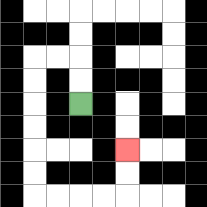{'start': '[3, 4]', 'end': '[5, 6]', 'path_directions': 'U,U,L,L,D,D,D,D,D,D,R,R,R,R,U,U', 'path_coordinates': '[[3, 4], [3, 3], [3, 2], [2, 2], [1, 2], [1, 3], [1, 4], [1, 5], [1, 6], [1, 7], [1, 8], [2, 8], [3, 8], [4, 8], [5, 8], [5, 7], [5, 6]]'}